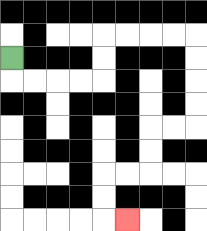{'start': '[0, 2]', 'end': '[5, 9]', 'path_directions': 'D,R,R,R,R,U,U,R,R,R,R,D,D,D,D,L,L,D,D,L,L,D,D,R', 'path_coordinates': '[[0, 2], [0, 3], [1, 3], [2, 3], [3, 3], [4, 3], [4, 2], [4, 1], [5, 1], [6, 1], [7, 1], [8, 1], [8, 2], [8, 3], [8, 4], [8, 5], [7, 5], [6, 5], [6, 6], [6, 7], [5, 7], [4, 7], [4, 8], [4, 9], [5, 9]]'}